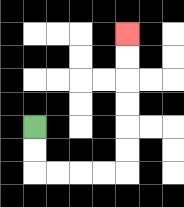{'start': '[1, 5]', 'end': '[5, 1]', 'path_directions': 'D,D,R,R,R,R,U,U,U,U,U,U', 'path_coordinates': '[[1, 5], [1, 6], [1, 7], [2, 7], [3, 7], [4, 7], [5, 7], [5, 6], [5, 5], [5, 4], [5, 3], [5, 2], [5, 1]]'}